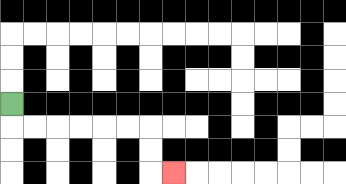{'start': '[0, 4]', 'end': '[7, 7]', 'path_directions': 'D,R,R,R,R,R,R,D,D,R', 'path_coordinates': '[[0, 4], [0, 5], [1, 5], [2, 5], [3, 5], [4, 5], [5, 5], [6, 5], [6, 6], [6, 7], [7, 7]]'}